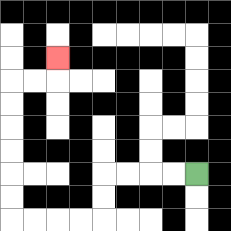{'start': '[8, 7]', 'end': '[2, 2]', 'path_directions': 'L,L,L,L,D,D,L,L,L,L,U,U,U,U,U,U,R,R,U', 'path_coordinates': '[[8, 7], [7, 7], [6, 7], [5, 7], [4, 7], [4, 8], [4, 9], [3, 9], [2, 9], [1, 9], [0, 9], [0, 8], [0, 7], [0, 6], [0, 5], [0, 4], [0, 3], [1, 3], [2, 3], [2, 2]]'}